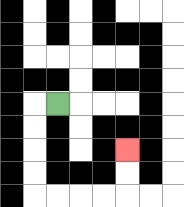{'start': '[2, 4]', 'end': '[5, 6]', 'path_directions': 'L,D,D,D,D,R,R,R,R,U,U', 'path_coordinates': '[[2, 4], [1, 4], [1, 5], [1, 6], [1, 7], [1, 8], [2, 8], [3, 8], [4, 8], [5, 8], [5, 7], [5, 6]]'}